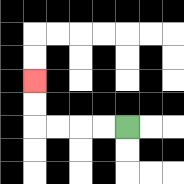{'start': '[5, 5]', 'end': '[1, 3]', 'path_directions': 'L,L,L,L,U,U', 'path_coordinates': '[[5, 5], [4, 5], [3, 5], [2, 5], [1, 5], [1, 4], [1, 3]]'}